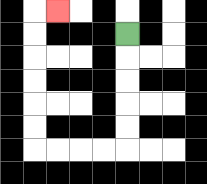{'start': '[5, 1]', 'end': '[2, 0]', 'path_directions': 'D,D,D,D,D,L,L,L,L,U,U,U,U,U,U,R', 'path_coordinates': '[[5, 1], [5, 2], [5, 3], [5, 4], [5, 5], [5, 6], [4, 6], [3, 6], [2, 6], [1, 6], [1, 5], [1, 4], [1, 3], [1, 2], [1, 1], [1, 0], [2, 0]]'}